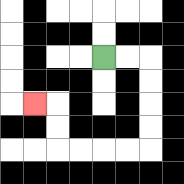{'start': '[4, 2]', 'end': '[1, 4]', 'path_directions': 'R,R,D,D,D,D,L,L,L,L,U,U,L', 'path_coordinates': '[[4, 2], [5, 2], [6, 2], [6, 3], [6, 4], [6, 5], [6, 6], [5, 6], [4, 6], [3, 6], [2, 6], [2, 5], [2, 4], [1, 4]]'}